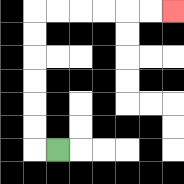{'start': '[2, 6]', 'end': '[7, 0]', 'path_directions': 'L,U,U,U,U,U,U,R,R,R,R,R,R', 'path_coordinates': '[[2, 6], [1, 6], [1, 5], [1, 4], [1, 3], [1, 2], [1, 1], [1, 0], [2, 0], [3, 0], [4, 0], [5, 0], [6, 0], [7, 0]]'}